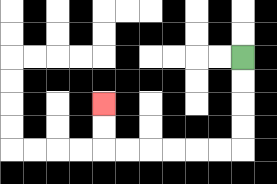{'start': '[10, 2]', 'end': '[4, 4]', 'path_directions': 'D,D,D,D,L,L,L,L,L,L,U,U', 'path_coordinates': '[[10, 2], [10, 3], [10, 4], [10, 5], [10, 6], [9, 6], [8, 6], [7, 6], [6, 6], [5, 6], [4, 6], [4, 5], [4, 4]]'}